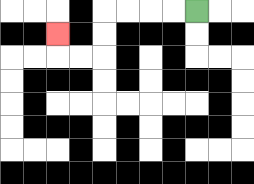{'start': '[8, 0]', 'end': '[2, 1]', 'path_directions': 'L,L,L,L,D,D,L,L,U', 'path_coordinates': '[[8, 0], [7, 0], [6, 0], [5, 0], [4, 0], [4, 1], [4, 2], [3, 2], [2, 2], [2, 1]]'}